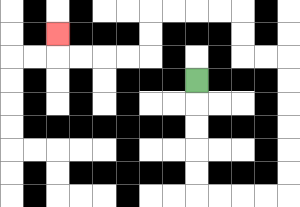{'start': '[8, 3]', 'end': '[2, 1]', 'path_directions': 'D,D,D,D,D,R,R,R,R,U,U,U,U,U,U,L,L,U,U,L,L,L,L,D,D,L,L,L,L,U', 'path_coordinates': '[[8, 3], [8, 4], [8, 5], [8, 6], [8, 7], [8, 8], [9, 8], [10, 8], [11, 8], [12, 8], [12, 7], [12, 6], [12, 5], [12, 4], [12, 3], [12, 2], [11, 2], [10, 2], [10, 1], [10, 0], [9, 0], [8, 0], [7, 0], [6, 0], [6, 1], [6, 2], [5, 2], [4, 2], [3, 2], [2, 2], [2, 1]]'}